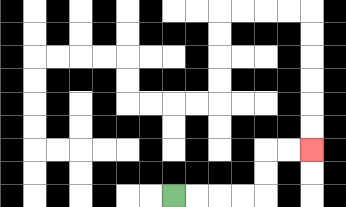{'start': '[7, 8]', 'end': '[13, 6]', 'path_directions': 'R,R,R,R,U,U,R,R', 'path_coordinates': '[[7, 8], [8, 8], [9, 8], [10, 8], [11, 8], [11, 7], [11, 6], [12, 6], [13, 6]]'}